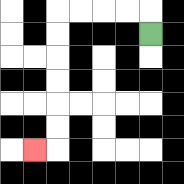{'start': '[6, 1]', 'end': '[1, 6]', 'path_directions': 'U,L,L,L,L,D,D,D,D,D,D,L', 'path_coordinates': '[[6, 1], [6, 0], [5, 0], [4, 0], [3, 0], [2, 0], [2, 1], [2, 2], [2, 3], [2, 4], [2, 5], [2, 6], [1, 6]]'}